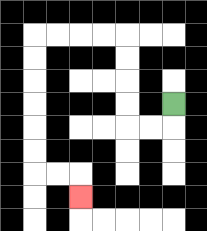{'start': '[7, 4]', 'end': '[3, 8]', 'path_directions': 'D,L,L,U,U,U,U,L,L,L,L,D,D,D,D,D,D,R,R,D', 'path_coordinates': '[[7, 4], [7, 5], [6, 5], [5, 5], [5, 4], [5, 3], [5, 2], [5, 1], [4, 1], [3, 1], [2, 1], [1, 1], [1, 2], [1, 3], [1, 4], [1, 5], [1, 6], [1, 7], [2, 7], [3, 7], [3, 8]]'}